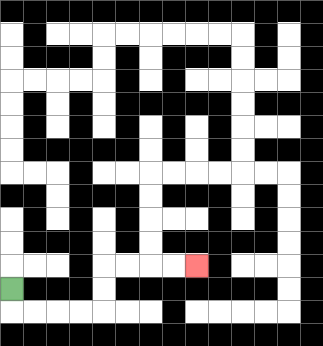{'start': '[0, 12]', 'end': '[8, 11]', 'path_directions': 'D,R,R,R,R,U,U,R,R,R,R', 'path_coordinates': '[[0, 12], [0, 13], [1, 13], [2, 13], [3, 13], [4, 13], [4, 12], [4, 11], [5, 11], [6, 11], [7, 11], [8, 11]]'}